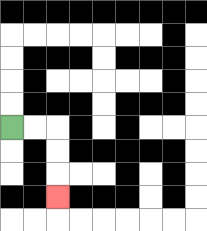{'start': '[0, 5]', 'end': '[2, 8]', 'path_directions': 'R,R,D,D,D', 'path_coordinates': '[[0, 5], [1, 5], [2, 5], [2, 6], [2, 7], [2, 8]]'}